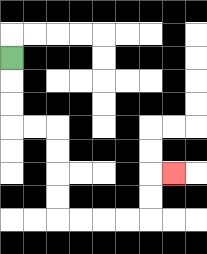{'start': '[0, 2]', 'end': '[7, 7]', 'path_directions': 'D,D,D,R,R,D,D,D,D,R,R,R,R,U,U,R', 'path_coordinates': '[[0, 2], [0, 3], [0, 4], [0, 5], [1, 5], [2, 5], [2, 6], [2, 7], [2, 8], [2, 9], [3, 9], [4, 9], [5, 9], [6, 9], [6, 8], [6, 7], [7, 7]]'}